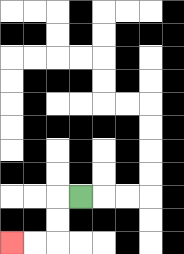{'start': '[3, 8]', 'end': '[0, 10]', 'path_directions': 'L,D,D,L,L', 'path_coordinates': '[[3, 8], [2, 8], [2, 9], [2, 10], [1, 10], [0, 10]]'}